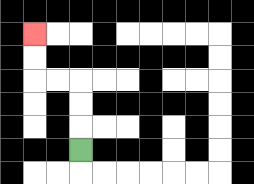{'start': '[3, 6]', 'end': '[1, 1]', 'path_directions': 'U,U,U,L,L,U,U', 'path_coordinates': '[[3, 6], [3, 5], [3, 4], [3, 3], [2, 3], [1, 3], [1, 2], [1, 1]]'}